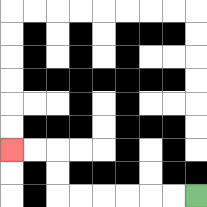{'start': '[8, 8]', 'end': '[0, 6]', 'path_directions': 'L,L,L,L,L,L,U,U,L,L', 'path_coordinates': '[[8, 8], [7, 8], [6, 8], [5, 8], [4, 8], [3, 8], [2, 8], [2, 7], [2, 6], [1, 6], [0, 6]]'}